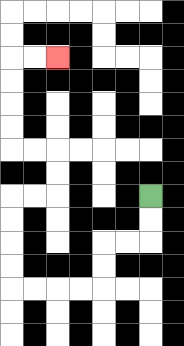{'start': '[6, 8]', 'end': '[2, 2]', 'path_directions': 'D,D,L,L,D,D,L,L,L,L,U,U,U,U,R,R,U,U,L,L,U,U,U,U,R,R', 'path_coordinates': '[[6, 8], [6, 9], [6, 10], [5, 10], [4, 10], [4, 11], [4, 12], [3, 12], [2, 12], [1, 12], [0, 12], [0, 11], [0, 10], [0, 9], [0, 8], [1, 8], [2, 8], [2, 7], [2, 6], [1, 6], [0, 6], [0, 5], [0, 4], [0, 3], [0, 2], [1, 2], [2, 2]]'}